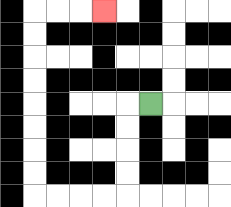{'start': '[6, 4]', 'end': '[4, 0]', 'path_directions': 'L,D,D,D,D,L,L,L,L,U,U,U,U,U,U,U,U,R,R,R', 'path_coordinates': '[[6, 4], [5, 4], [5, 5], [5, 6], [5, 7], [5, 8], [4, 8], [3, 8], [2, 8], [1, 8], [1, 7], [1, 6], [1, 5], [1, 4], [1, 3], [1, 2], [1, 1], [1, 0], [2, 0], [3, 0], [4, 0]]'}